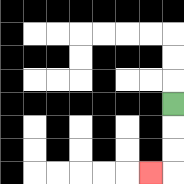{'start': '[7, 4]', 'end': '[6, 7]', 'path_directions': 'D,D,D,L', 'path_coordinates': '[[7, 4], [7, 5], [7, 6], [7, 7], [6, 7]]'}